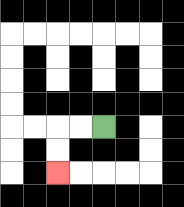{'start': '[4, 5]', 'end': '[2, 7]', 'path_directions': 'L,L,D,D', 'path_coordinates': '[[4, 5], [3, 5], [2, 5], [2, 6], [2, 7]]'}